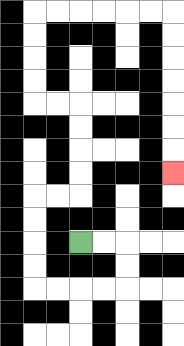{'start': '[3, 10]', 'end': '[7, 7]', 'path_directions': 'R,R,D,D,L,L,L,L,U,U,U,U,R,R,U,U,U,U,L,L,U,U,U,U,R,R,R,R,R,R,D,D,D,D,D,D,D', 'path_coordinates': '[[3, 10], [4, 10], [5, 10], [5, 11], [5, 12], [4, 12], [3, 12], [2, 12], [1, 12], [1, 11], [1, 10], [1, 9], [1, 8], [2, 8], [3, 8], [3, 7], [3, 6], [3, 5], [3, 4], [2, 4], [1, 4], [1, 3], [1, 2], [1, 1], [1, 0], [2, 0], [3, 0], [4, 0], [5, 0], [6, 0], [7, 0], [7, 1], [7, 2], [7, 3], [7, 4], [7, 5], [7, 6], [7, 7]]'}